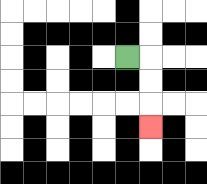{'start': '[5, 2]', 'end': '[6, 5]', 'path_directions': 'R,D,D,D', 'path_coordinates': '[[5, 2], [6, 2], [6, 3], [6, 4], [6, 5]]'}